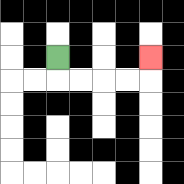{'start': '[2, 2]', 'end': '[6, 2]', 'path_directions': 'D,R,R,R,R,U', 'path_coordinates': '[[2, 2], [2, 3], [3, 3], [4, 3], [5, 3], [6, 3], [6, 2]]'}